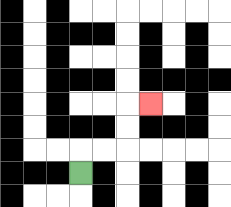{'start': '[3, 7]', 'end': '[6, 4]', 'path_directions': 'U,R,R,U,U,R', 'path_coordinates': '[[3, 7], [3, 6], [4, 6], [5, 6], [5, 5], [5, 4], [6, 4]]'}